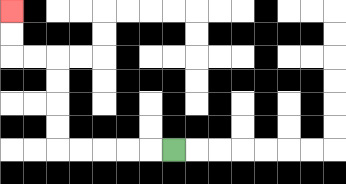{'start': '[7, 6]', 'end': '[0, 0]', 'path_directions': 'L,L,L,L,L,U,U,U,U,L,L,U,U', 'path_coordinates': '[[7, 6], [6, 6], [5, 6], [4, 6], [3, 6], [2, 6], [2, 5], [2, 4], [2, 3], [2, 2], [1, 2], [0, 2], [0, 1], [0, 0]]'}